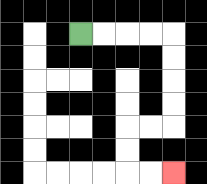{'start': '[3, 1]', 'end': '[7, 7]', 'path_directions': 'R,R,R,R,D,D,D,D,L,L,D,D,R,R', 'path_coordinates': '[[3, 1], [4, 1], [5, 1], [6, 1], [7, 1], [7, 2], [7, 3], [7, 4], [7, 5], [6, 5], [5, 5], [5, 6], [5, 7], [6, 7], [7, 7]]'}